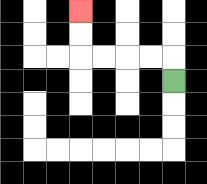{'start': '[7, 3]', 'end': '[3, 0]', 'path_directions': 'U,L,L,L,L,U,U', 'path_coordinates': '[[7, 3], [7, 2], [6, 2], [5, 2], [4, 2], [3, 2], [3, 1], [3, 0]]'}